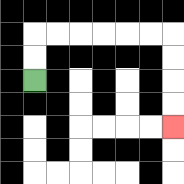{'start': '[1, 3]', 'end': '[7, 5]', 'path_directions': 'U,U,R,R,R,R,R,R,D,D,D,D', 'path_coordinates': '[[1, 3], [1, 2], [1, 1], [2, 1], [3, 1], [4, 1], [5, 1], [6, 1], [7, 1], [7, 2], [7, 3], [7, 4], [7, 5]]'}